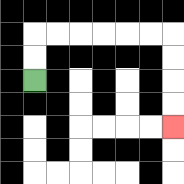{'start': '[1, 3]', 'end': '[7, 5]', 'path_directions': 'U,U,R,R,R,R,R,R,D,D,D,D', 'path_coordinates': '[[1, 3], [1, 2], [1, 1], [2, 1], [3, 1], [4, 1], [5, 1], [6, 1], [7, 1], [7, 2], [7, 3], [7, 4], [7, 5]]'}